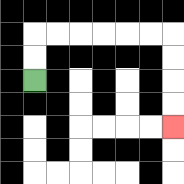{'start': '[1, 3]', 'end': '[7, 5]', 'path_directions': 'U,U,R,R,R,R,R,R,D,D,D,D', 'path_coordinates': '[[1, 3], [1, 2], [1, 1], [2, 1], [3, 1], [4, 1], [5, 1], [6, 1], [7, 1], [7, 2], [7, 3], [7, 4], [7, 5]]'}